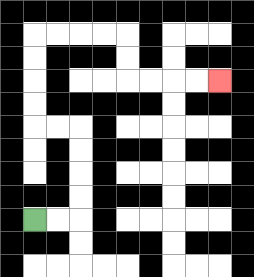{'start': '[1, 9]', 'end': '[9, 3]', 'path_directions': 'R,R,U,U,U,U,L,L,U,U,U,U,R,R,R,R,D,D,R,R,R,R', 'path_coordinates': '[[1, 9], [2, 9], [3, 9], [3, 8], [3, 7], [3, 6], [3, 5], [2, 5], [1, 5], [1, 4], [1, 3], [1, 2], [1, 1], [2, 1], [3, 1], [4, 1], [5, 1], [5, 2], [5, 3], [6, 3], [7, 3], [8, 3], [9, 3]]'}